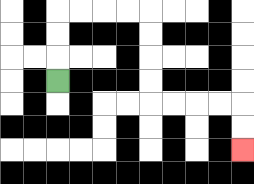{'start': '[2, 3]', 'end': '[10, 6]', 'path_directions': 'U,U,U,R,R,R,R,D,D,D,D,R,R,R,R,D,D', 'path_coordinates': '[[2, 3], [2, 2], [2, 1], [2, 0], [3, 0], [4, 0], [5, 0], [6, 0], [6, 1], [6, 2], [6, 3], [6, 4], [7, 4], [8, 4], [9, 4], [10, 4], [10, 5], [10, 6]]'}